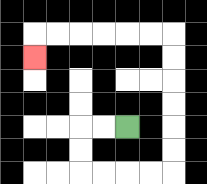{'start': '[5, 5]', 'end': '[1, 2]', 'path_directions': 'L,L,D,D,R,R,R,R,U,U,U,U,U,U,L,L,L,L,L,L,D', 'path_coordinates': '[[5, 5], [4, 5], [3, 5], [3, 6], [3, 7], [4, 7], [5, 7], [6, 7], [7, 7], [7, 6], [7, 5], [7, 4], [7, 3], [7, 2], [7, 1], [6, 1], [5, 1], [4, 1], [3, 1], [2, 1], [1, 1], [1, 2]]'}